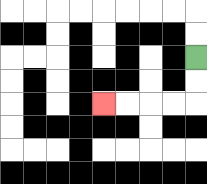{'start': '[8, 2]', 'end': '[4, 4]', 'path_directions': 'D,D,L,L,L,L', 'path_coordinates': '[[8, 2], [8, 3], [8, 4], [7, 4], [6, 4], [5, 4], [4, 4]]'}